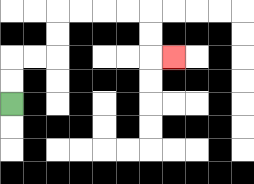{'start': '[0, 4]', 'end': '[7, 2]', 'path_directions': 'U,U,R,R,U,U,R,R,R,R,D,D,R', 'path_coordinates': '[[0, 4], [0, 3], [0, 2], [1, 2], [2, 2], [2, 1], [2, 0], [3, 0], [4, 0], [5, 0], [6, 0], [6, 1], [6, 2], [7, 2]]'}